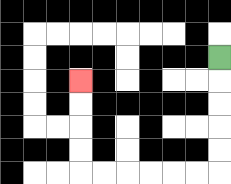{'start': '[9, 2]', 'end': '[3, 3]', 'path_directions': 'D,D,D,D,D,L,L,L,L,L,L,U,U,U,U', 'path_coordinates': '[[9, 2], [9, 3], [9, 4], [9, 5], [9, 6], [9, 7], [8, 7], [7, 7], [6, 7], [5, 7], [4, 7], [3, 7], [3, 6], [3, 5], [3, 4], [3, 3]]'}